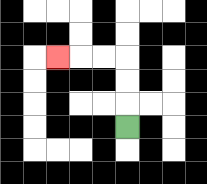{'start': '[5, 5]', 'end': '[2, 2]', 'path_directions': 'U,U,U,L,L,L', 'path_coordinates': '[[5, 5], [5, 4], [5, 3], [5, 2], [4, 2], [3, 2], [2, 2]]'}